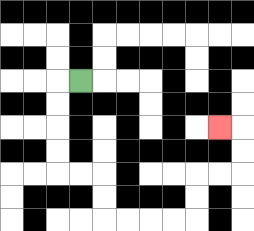{'start': '[3, 3]', 'end': '[9, 5]', 'path_directions': 'L,D,D,D,D,R,R,D,D,R,R,R,R,U,U,R,R,U,U,L', 'path_coordinates': '[[3, 3], [2, 3], [2, 4], [2, 5], [2, 6], [2, 7], [3, 7], [4, 7], [4, 8], [4, 9], [5, 9], [6, 9], [7, 9], [8, 9], [8, 8], [8, 7], [9, 7], [10, 7], [10, 6], [10, 5], [9, 5]]'}